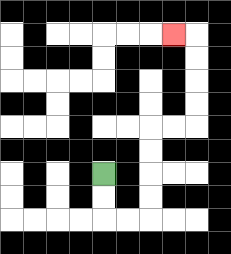{'start': '[4, 7]', 'end': '[7, 1]', 'path_directions': 'D,D,R,R,U,U,U,U,R,R,U,U,U,U,L', 'path_coordinates': '[[4, 7], [4, 8], [4, 9], [5, 9], [6, 9], [6, 8], [6, 7], [6, 6], [6, 5], [7, 5], [8, 5], [8, 4], [8, 3], [8, 2], [8, 1], [7, 1]]'}